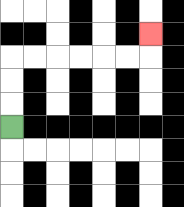{'start': '[0, 5]', 'end': '[6, 1]', 'path_directions': 'U,U,U,R,R,R,R,R,R,U', 'path_coordinates': '[[0, 5], [0, 4], [0, 3], [0, 2], [1, 2], [2, 2], [3, 2], [4, 2], [5, 2], [6, 2], [6, 1]]'}